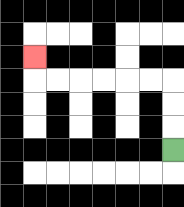{'start': '[7, 6]', 'end': '[1, 2]', 'path_directions': 'U,U,U,L,L,L,L,L,L,U', 'path_coordinates': '[[7, 6], [7, 5], [7, 4], [7, 3], [6, 3], [5, 3], [4, 3], [3, 3], [2, 3], [1, 3], [1, 2]]'}